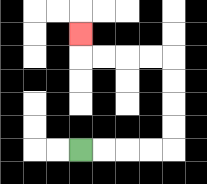{'start': '[3, 6]', 'end': '[3, 1]', 'path_directions': 'R,R,R,R,U,U,U,U,L,L,L,L,U', 'path_coordinates': '[[3, 6], [4, 6], [5, 6], [6, 6], [7, 6], [7, 5], [7, 4], [7, 3], [7, 2], [6, 2], [5, 2], [4, 2], [3, 2], [3, 1]]'}